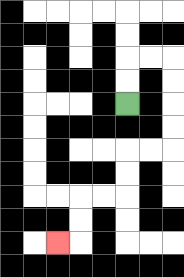{'start': '[5, 4]', 'end': '[2, 10]', 'path_directions': 'U,U,R,R,D,D,D,D,L,L,D,D,L,L,D,D,L', 'path_coordinates': '[[5, 4], [5, 3], [5, 2], [6, 2], [7, 2], [7, 3], [7, 4], [7, 5], [7, 6], [6, 6], [5, 6], [5, 7], [5, 8], [4, 8], [3, 8], [3, 9], [3, 10], [2, 10]]'}